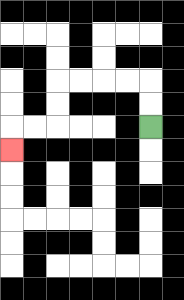{'start': '[6, 5]', 'end': '[0, 6]', 'path_directions': 'U,U,L,L,L,L,D,D,L,L,D', 'path_coordinates': '[[6, 5], [6, 4], [6, 3], [5, 3], [4, 3], [3, 3], [2, 3], [2, 4], [2, 5], [1, 5], [0, 5], [0, 6]]'}